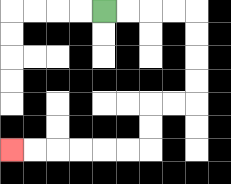{'start': '[4, 0]', 'end': '[0, 6]', 'path_directions': 'R,R,R,R,D,D,D,D,L,L,D,D,L,L,L,L,L,L', 'path_coordinates': '[[4, 0], [5, 0], [6, 0], [7, 0], [8, 0], [8, 1], [8, 2], [8, 3], [8, 4], [7, 4], [6, 4], [6, 5], [6, 6], [5, 6], [4, 6], [3, 6], [2, 6], [1, 6], [0, 6]]'}